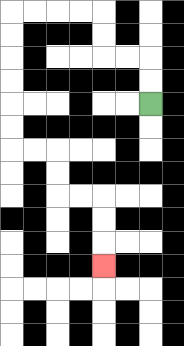{'start': '[6, 4]', 'end': '[4, 11]', 'path_directions': 'U,U,L,L,U,U,L,L,L,L,D,D,D,D,D,D,R,R,D,D,R,R,D,D,D', 'path_coordinates': '[[6, 4], [6, 3], [6, 2], [5, 2], [4, 2], [4, 1], [4, 0], [3, 0], [2, 0], [1, 0], [0, 0], [0, 1], [0, 2], [0, 3], [0, 4], [0, 5], [0, 6], [1, 6], [2, 6], [2, 7], [2, 8], [3, 8], [4, 8], [4, 9], [4, 10], [4, 11]]'}